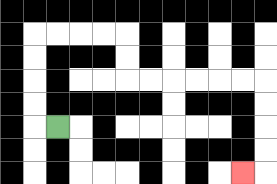{'start': '[2, 5]', 'end': '[10, 7]', 'path_directions': 'L,U,U,U,U,R,R,R,R,D,D,R,R,R,R,R,R,D,D,D,D,L', 'path_coordinates': '[[2, 5], [1, 5], [1, 4], [1, 3], [1, 2], [1, 1], [2, 1], [3, 1], [4, 1], [5, 1], [5, 2], [5, 3], [6, 3], [7, 3], [8, 3], [9, 3], [10, 3], [11, 3], [11, 4], [11, 5], [11, 6], [11, 7], [10, 7]]'}